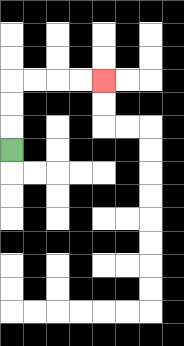{'start': '[0, 6]', 'end': '[4, 3]', 'path_directions': 'U,U,U,R,R,R,R', 'path_coordinates': '[[0, 6], [0, 5], [0, 4], [0, 3], [1, 3], [2, 3], [3, 3], [4, 3]]'}